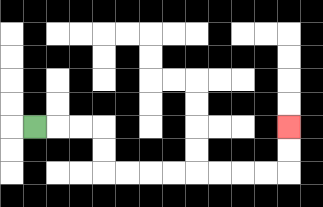{'start': '[1, 5]', 'end': '[12, 5]', 'path_directions': 'R,R,R,D,D,R,R,R,R,R,R,R,R,U,U', 'path_coordinates': '[[1, 5], [2, 5], [3, 5], [4, 5], [4, 6], [4, 7], [5, 7], [6, 7], [7, 7], [8, 7], [9, 7], [10, 7], [11, 7], [12, 7], [12, 6], [12, 5]]'}